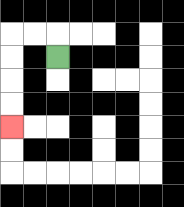{'start': '[2, 2]', 'end': '[0, 5]', 'path_directions': 'U,L,L,D,D,D,D', 'path_coordinates': '[[2, 2], [2, 1], [1, 1], [0, 1], [0, 2], [0, 3], [0, 4], [0, 5]]'}